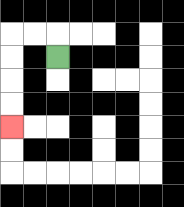{'start': '[2, 2]', 'end': '[0, 5]', 'path_directions': 'U,L,L,D,D,D,D', 'path_coordinates': '[[2, 2], [2, 1], [1, 1], [0, 1], [0, 2], [0, 3], [0, 4], [0, 5]]'}